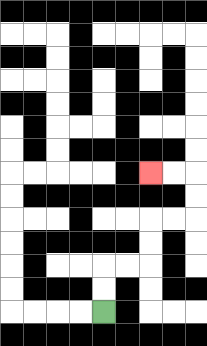{'start': '[4, 13]', 'end': '[6, 7]', 'path_directions': 'U,U,R,R,U,U,R,R,U,U,L,L', 'path_coordinates': '[[4, 13], [4, 12], [4, 11], [5, 11], [6, 11], [6, 10], [6, 9], [7, 9], [8, 9], [8, 8], [8, 7], [7, 7], [6, 7]]'}